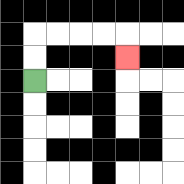{'start': '[1, 3]', 'end': '[5, 2]', 'path_directions': 'U,U,R,R,R,R,D', 'path_coordinates': '[[1, 3], [1, 2], [1, 1], [2, 1], [3, 1], [4, 1], [5, 1], [5, 2]]'}